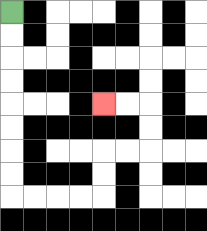{'start': '[0, 0]', 'end': '[4, 4]', 'path_directions': 'D,D,D,D,D,D,D,D,R,R,R,R,U,U,R,R,U,U,L,L', 'path_coordinates': '[[0, 0], [0, 1], [0, 2], [0, 3], [0, 4], [0, 5], [0, 6], [0, 7], [0, 8], [1, 8], [2, 8], [3, 8], [4, 8], [4, 7], [4, 6], [5, 6], [6, 6], [6, 5], [6, 4], [5, 4], [4, 4]]'}